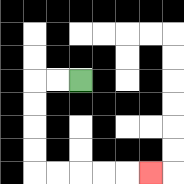{'start': '[3, 3]', 'end': '[6, 7]', 'path_directions': 'L,L,D,D,D,D,R,R,R,R,R', 'path_coordinates': '[[3, 3], [2, 3], [1, 3], [1, 4], [1, 5], [1, 6], [1, 7], [2, 7], [3, 7], [4, 7], [5, 7], [6, 7]]'}